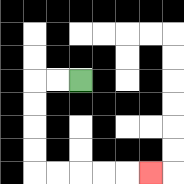{'start': '[3, 3]', 'end': '[6, 7]', 'path_directions': 'L,L,D,D,D,D,R,R,R,R,R', 'path_coordinates': '[[3, 3], [2, 3], [1, 3], [1, 4], [1, 5], [1, 6], [1, 7], [2, 7], [3, 7], [4, 7], [5, 7], [6, 7]]'}